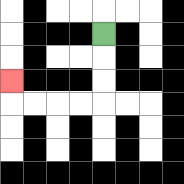{'start': '[4, 1]', 'end': '[0, 3]', 'path_directions': 'D,D,D,L,L,L,L,U', 'path_coordinates': '[[4, 1], [4, 2], [4, 3], [4, 4], [3, 4], [2, 4], [1, 4], [0, 4], [0, 3]]'}